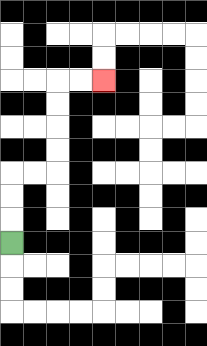{'start': '[0, 10]', 'end': '[4, 3]', 'path_directions': 'U,U,U,R,R,U,U,U,U,R,R', 'path_coordinates': '[[0, 10], [0, 9], [0, 8], [0, 7], [1, 7], [2, 7], [2, 6], [2, 5], [2, 4], [2, 3], [3, 3], [4, 3]]'}